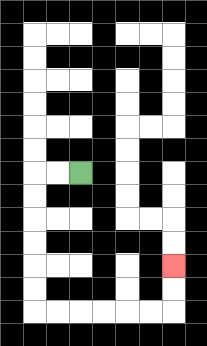{'start': '[3, 7]', 'end': '[7, 11]', 'path_directions': 'L,L,D,D,D,D,D,D,R,R,R,R,R,R,U,U', 'path_coordinates': '[[3, 7], [2, 7], [1, 7], [1, 8], [1, 9], [1, 10], [1, 11], [1, 12], [1, 13], [2, 13], [3, 13], [4, 13], [5, 13], [6, 13], [7, 13], [7, 12], [7, 11]]'}